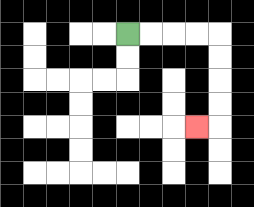{'start': '[5, 1]', 'end': '[8, 5]', 'path_directions': 'R,R,R,R,D,D,D,D,L', 'path_coordinates': '[[5, 1], [6, 1], [7, 1], [8, 1], [9, 1], [9, 2], [9, 3], [9, 4], [9, 5], [8, 5]]'}